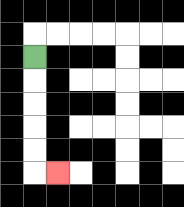{'start': '[1, 2]', 'end': '[2, 7]', 'path_directions': 'D,D,D,D,D,R', 'path_coordinates': '[[1, 2], [1, 3], [1, 4], [1, 5], [1, 6], [1, 7], [2, 7]]'}